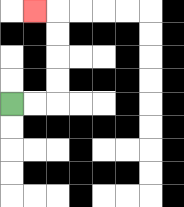{'start': '[0, 4]', 'end': '[1, 0]', 'path_directions': 'R,R,U,U,U,U,L', 'path_coordinates': '[[0, 4], [1, 4], [2, 4], [2, 3], [2, 2], [2, 1], [2, 0], [1, 0]]'}